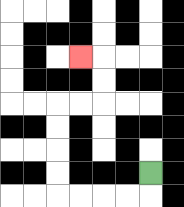{'start': '[6, 7]', 'end': '[3, 2]', 'path_directions': 'D,L,L,L,L,U,U,U,U,R,R,U,U,L', 'path_coordinates': '[[6, 7], [6, 8], [5, 8], [4, 8], [3, 8], [2, 8], [2, 7], [2, 6], [2, 5], [2, 4], [3, 4], [4, 4], [4, 3], [4, 2], [3, 2]]'}